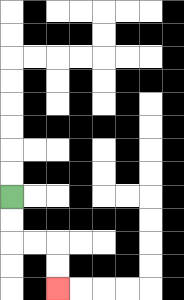{'start': '[0, 8]', 'end': '[2, 12]', 'path_directions': 'D,D,R,R,D,D', 'path_coordinates': '[[0, 8], [0, 9], [0, 10], [1, 10], [2, 10], [2, 11], [2, 12]]'}